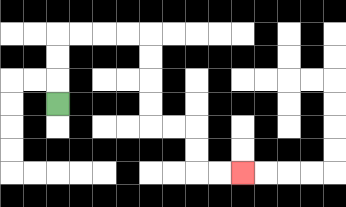{'start': '[2, 4]', 'end': '[10, 7]', 'path_directions': 'U,U,U,R,R,R,R,D,D,D,D,R,R,D,D,R,R', 'path_coordinates': '[[2, 4], [2, 3], [2, 2], [2, 1], [3, 1], [4, 1], [5, 1], [6, 1], [6, 2], [6, 3], [6, 4], [6, 5], [7, 5], [8, 5], [8, 6], [8, 7], [9, 7], [10, 7]]'}